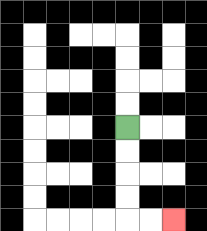{'start': '[5, 5]', 'end': '[7, 9]', 'path_directions': 'D,D,D,D,R,R', 'path_coordinates': '[[5, 5], [5, 6], [5, 7], [5, 8], [5, 9], [6, 9], [7, 9]]'}